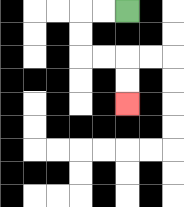{'start': '[5, 0]', 'end': '[5, 4]', 'path_directions': 'L,L,D,D,R,R,D,D', 'path_coordinates': '[[5, 0], [4, 0], [3, 0], [3, 1], [3, 2], [4, 2], [5, 2], [5, 3], [5, 4]]'}